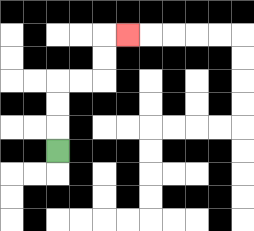{'start': '[2, 6]', 'end': '[5, 1]', 'path_directions': 'U,U,U,R,R,U,U,R', 'path_coordinates': '[[2, 6], [2, 5], [2, 4], [2, 3], [3, 3], [4, 3], [4, 2], [4, 1], [5, 1]]'}